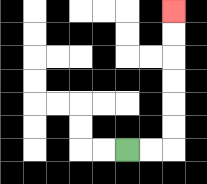{'start': '[5, 6]', 'end': '[7, 0]', 'path_directions': 'R,R,U,U,U,U,U,U', 'path_coordinates': '[[5, 6], [6, 6], [7, 6], [7, 5], [7, 4], [7, 3], [7, 2], [7, 1], [7, 0]]'}